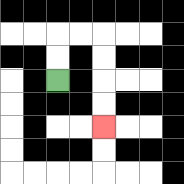{'start': '[2, 3]', 'end': '[4, 5]', 'path_directions': 'U,U,R,R,D,D,D,D', 'path_coordinates': '[[2, 3], [2, 2], [2, 1], [3, 1], [4, 1], [4, 2], [4, 3], [4, 4], [4, 5]]'}